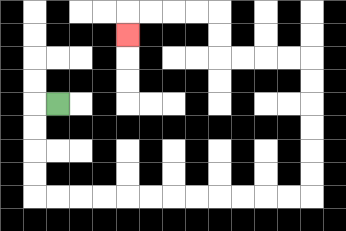{'start': '[2, 4]', 'end': '[5, 1]', 'path_directions': 'L,D,D,D,D,R,R,R,R,R,R,R,R,R,R,R,R,U,U,U,U,U,U,L,L,L,L,U,U,L,L,L,L,D', 'path_coordinates': '[[2, 4], [1, 4], [1, 5], [1, 6], [1, 7], [1, 8], [2, 8], [3, 8], [4, 8], [5, 8], [6, 8], [7, 8], [8, 8], [9, 8], [10, 8], [11, 8], [12, 8], [13, 8], [13, 7], [13, 6], [13, 5], [13, 4], [13, 3], [13, 2], [12, 2], [11, 2], [10, 2], [9, 2], [9, 1], [9, 0], [8, 0], [7, 0], [6, 0], [5, 0], [5, 1]]'}